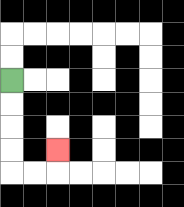{'start': '[0, 3]', 'end': '[2, 6]', 'path_directions': 'D,D,D,D,R,R,U', 'path_coordinates': '[[0, 3], [0, 4], [0, 5], [0, 6], [0, 7], [1, 7], [2, 7], [2, 6]]'}